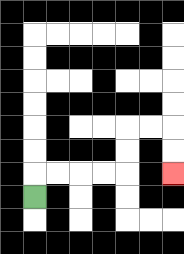{'start': '[1, 8]', 'end': '[7, 7]', 'path_directions': 'U,R,R,R,R,U,U,R,R,D,D', 'path_coordinates': '[[1, 8], [1, 7], [2, 7], [3, 7], [4, 7], [5, 7], [5, 6], [5, 5], [6, 5], [7, 5], [7, 6], [7, 7]]'}